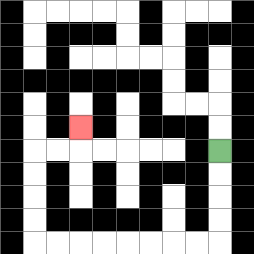{'start': '[9, 6]', 'end': '[3, 5]', 'path_directions': 'D,D,D,D,L,L,L,L,L,L,L,L,U,U,U,U,R,R,U', 'path_coordinates': '[[9, 6], [9, 7], [9, 8], [9, 9], [9, 10], [8, 10], [7, 10], [6, 10], [5, 10], [4, 10], [3, 10], [2, 10], [1, 10], [1, 9], [1, 8], [1, 7], [1, 6], [2, 6], [3, 6], [3, 5]]'}